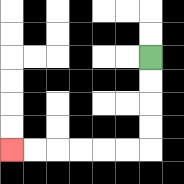{'start': '[6, 2]', 'end': '[0, 6]', 'path_directions': 'D,D,D,D,L,L,L,L,L,L', 'path_coordinates': '[[6, 2], [6, 3], [6, 4], [6, 5], [6, 6], [5, 6], [4, 6], [3, 6], [2, 6], [1, 6], [0, 6]]'}